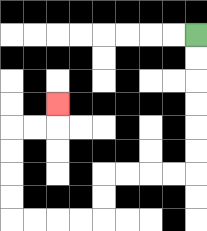{'start': '[8, 1]', 'end': '[2, 4]', 'path_directions': 'D,D,D,D,D,D,L,L,L,L,D,D,L,L,L,L,U,U,U,U,R,R,U', 'path_coordinates': '[[8, 1], [8, 2], [8, 3], [8, 4], [8, 5], [8, 6], [8, 7], [7, 7], [6, 7], [5, 7], [4, 7], [4, 8], [4, 9], [3, 9], [2, 9], [1, 9], [0, 9], [0, 8], [0, 7], [0, 6], [0, 5], [1, 5], [2, 5], [2, 4]]'}